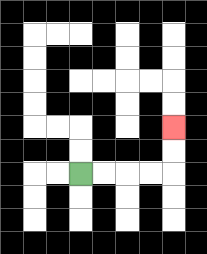{'start': '[3, 7]', 'end': '[7, 5]', 'path_directions': 'R,R,R,R,U,U', 'path_coordinates': '[[3, 7], [4, 7], [5, 7], [6, 7], [7, 7], [7, 6], [7, 5]]'}